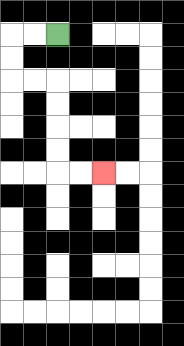{'start': '[2, 1]', 'end': '[4, 7]', 'path_directions': 'L,L,D,D,R,R,D,D,D,D,R,R', 'path_coordinates': '[[2, 1], [1, 1], [0, 1], [0, 2], [0, 3], [1, 3], [2, 3], [2, 4], [2, 5], [2, 6], [2, 7], [3, 7], [4, 7]]'}